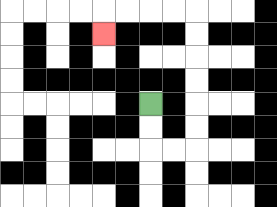{'start': '[6, 4]', 'end': '[4, 1]', 'path_directions': 'D,D,R,R,U,U,U,U,U,U,L,L,L,L,D', 'path_coordinates': '[[6, 4], [6, 5], [6, 6], [7, 6], [8, 6], [8, 5], [8, 4], [8, 3], [8, 2], [8, 1], [8, 0], [7, 0], [6, 0], [5, 0], [4, 0], [4, 1]]'}